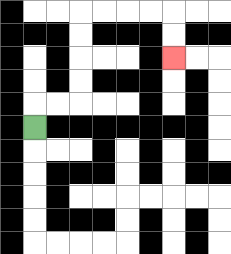{'start': '[1, 5]', 'end': '[7, 2]', 'path_directions': 'U,R,R,U,U,U,U,R,R,R,R,D,D', 'path_coordinates': '[[1, 5], [1, 4], [2, 4], [3, 4], [3, 3], [3, 2], [3, 1], [3, 0], [4, 0], [5, 0], [6, 0], [7, 0], [7, 1], [7, 2]]'}